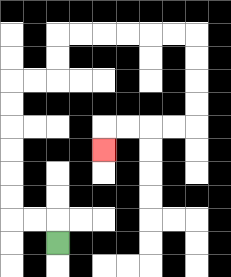{'start': '[2, 10]', 'end': '[4, 6]', 'path_directions': 'U,L,L,U,U,U,U,U,U,R,R,U,U,R,R,R,R,R,R,D,D,D,D,L,L,L,L,D', 'path_coordinates': '[[2, 10], [2, 9], [1, 9], [0, 9], [0, 8], [0, 7], [0, 6], [0, 5], [0, 4], [0, 3], [1, 3], [2, 3], [2, 2], [2, 1], [3, 1], [4, 1], [5, 1], [6, 1], [7, 1], [8, 1], [8, 2], [8, 3], [8, 4], [8, 5], [7, 5], [6, 5], [5, 5], [4, 5], [4, 6]]'}